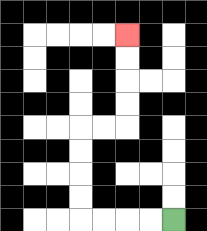{'start': '[7, 9]', 'end': '[5, 1]', 'path_directions': 'L,L,L,L,U,U,U,U,R,R,U,U,U,U', 'path_coordinates': '[[7, 9], [6, 9], [5, 9], [4, 9], [3, 9], [3, 8], [3, 7], [3, 6], [3, 5], [4, 5], [5, 5], [5, 4], [5, 3], [5, 2], [5, 1]]'}